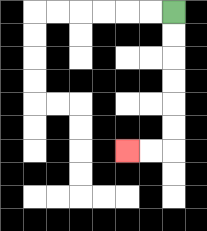{'start': '[7, 0]', 'end': '[5, 6]', 'path_directions': 'D,D,D,D,D,D,L,L', 'path_coordinates': '[[7, 0], [7, 1], [7, 2], [7, 3], [7, 4], [7, 5], [7, 6], [6, 6], [5, 6]]'}